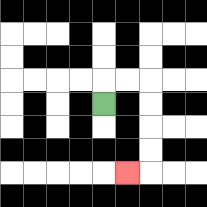{'start': '[4, 4]', 'end': '[5, 7]', 'path_directions': 'U,R,R,D,D,D,D,L', 'path_coordinates': '[[4, 4], [4, 3], [5, 3], [6, 3], [6, 4], [6, 5], [6, 6], [6, 7], [5, 7]]'}